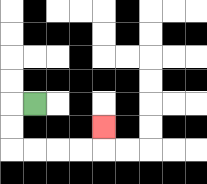{'start': '[1, 4]', 'end': '[4, 5]', 'path_directions': 'L,D,D,R,R,R,R,U', 'path_coordinates': '[[1, 4], [0, 4], [0, 5], [0, 6], [1, 6], [2, 6], [3, 6], [4, 6], [4, 5]]'}